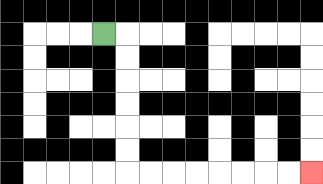{'start': '[4, 1]', 'end': '[13, 7]', 'path_directions': 'R,D,D,D,D,D,D,R,R,R,R,R,R,R,R', 'path_coordinates': '[[4, 1], [5, 1], [5, 2], [5, 3], [5, 4], [5, 5], [5, 6], [5, 7], [6, 7], [7, 7], [8, 7], [9, 7], [10, 7], [11, 7], [12, 7], [13, 7]]'}